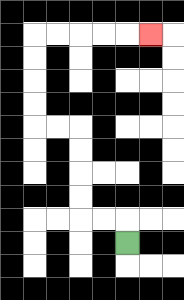{'start': '[5, 10]', 'end': '[6, 1]', 'path_directions': 'U,L,L,U,U,U,U,L,L,U,U,U,U,R,R,R,R,R', 'path_coordinates': '[[5, 10], [5, 9], [4, 9], [3, 9], [3, 8], [3, 7], [3, 6], [3, 5], [2, 5], [1, 5], [1, 4], [1, 3], [1, 2], [1, 1], [2, 1], [3, 1], [4, 1], [5, 1], [6, 1]]'}